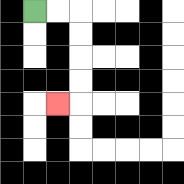{'start': '[1, 0]', 'end': '[2, 4]', 'path_directions': 'R,R,D,D,D,D,L', 'path_coordinates': '[[1, 0], [2, 0], [3, 0], [3, 1], [3, 2], [3, 3], [3, 4], [2, 4]]'}